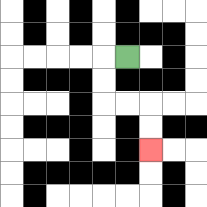{'start': '[5, 2]', 'end': '[6, 6]', 'path_directions': 'L,D,D,R,R,D,D', 'path_coordinates': '[[5, 2], [4, 2], [4, 3], [4, 4], [5, 4], [6, 4], [6, 5], [6, 6]]'}